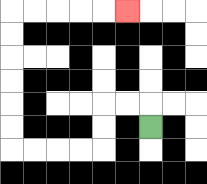{'start': '[6, 5]', 'end': '[5, 0]', 'path_directions': 'U,L,L,D,D,L,L,L,L,U,U,U,U,U,U,R,R,R,R,R', 'path_coordinates': '[[6, 5], [6, 4], [5, 4], [4, 4], [4, 5], [4, 6], [3, 6], [2, 6], [1, 6], [0, 6], [0, 5], [0, 4], [0, 3], [0, 2], [0, 1], [0, 0], [1, 0], [2, 0], [3, 0], [4, 0], [5, 0]]'}